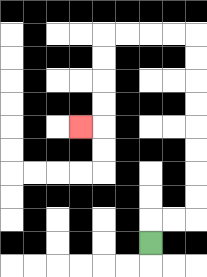{'start': '[6, 10]', 'end': '[3, 5]', 'path_directions': 'U,R,R,U,U,U,U,U,U,U,U,L,L,L,L,D,D,D,D,L', 'path_coordinates': '[[6, 10], [6, 9], [7, 9], [8, 9], [8, 8], [8, 7], [8, 6], [8, 5], [8, 4], [8, 3], [8, 2], [8, 1], [7, 1], [6, 1], [5, 1], [4, 1], [4, 2], [4, 3], [4, 4], [4, 5], [3, 5]]'}